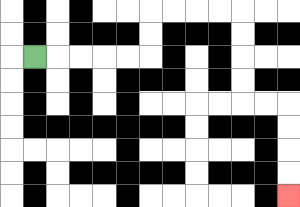{'start': '[1, 2]', 'end': '[12, 8]', 'path_directions': 'R,R,R,R,R,U,U,R,R,R,R,D,D,D,D,R,R,D,D,D,D', 'path_coordinates': '[[1, 2], [2, 2], [3, 2], [4, 2], [5, 2], [6, 2], [6, 1], [6, 0], [7, 0], [8, 0], [9, 0], [10, 0], [10, 1], [10, 2], [10, 3], [10, 4], [11, 4], [12, 4], [12, 5], [12, 6], [12, 7], [12, 8]]'}